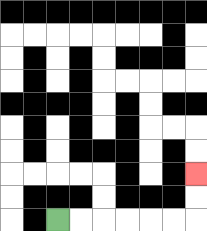{'start': '[2, 9]', 'end': '[8, 7]', 'path_directions': 'R,R,R,R,R,R,U,U', 'path_coordinates': '[[2, 9], [3, 9], [4, 9], [5, 9], [6, 9], [7, 9], [8, 9], [8, 8], [8, 7]]'}